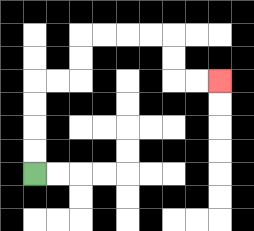{'start': '[1, 7]', 'end': '[9, 3]', 'path_directions': 'U,U,U,U,R,R,U,U,R,R,R,R,D,D,R,R', 'path_coordinates': '[[1, 7], [1, 6], [1, 5], [1, 4], [1, 3], [2, 3], [3, 3], [3, 2], [3, 1], [4, 1], [5, 1], [6, 1], [7, 1], [7, 2], [7, 3], [8, 3], [9, 3]]'}